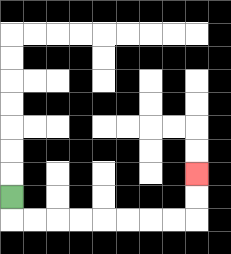{'start': '[0, 8]', 'end': '[8, 7]', 'path_directions': 'D,R,R,R,R,R,R,R,R,U,U', 'path_coordinates': '[[0, 8], [0, 9], [1, 9], [2, 9], [3, 9], [4, 9], [5, 9], [6, 9], [7, 9], [8, 9], [8, 8], [8, 7]]'}